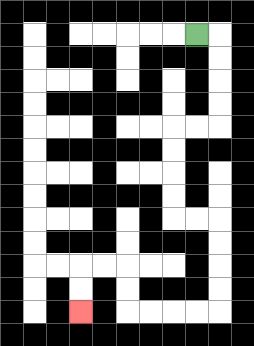{'start': '[8, 1]', 'end': '[3, 13]', 'path_directions': 'R,D,D,D,D,L,L,D,D,D,D,R,R,D,D,D,D,L,L,L,L,U,U,L,L,D,D', 'path_coordinates': '[[8, 1], [9, 1], [9, 2], [9, 3], [9, 4], [9, 5], [8, 5], [7, 5], [7, 6], [7, 7], [7, 8], [7, 9], [8, 9], [9, 9], [9, 10], [9, 11], [9, 12], [9, 13], [8, 13], [7, 13], [6, 13], [5, 13], [5, 12], [5, 11], [4, 11], [3, 11], [3, 12], [3, 13]]'}